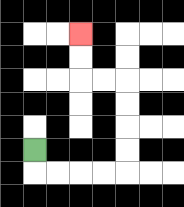{'start': '[1, 6]', 'end': '[3, 1]', 'path_directions': 'D,R,R,R,R,U,U,U,U,L,L,U,U', 'path_coordinates': '[[1, 6], [1, 7], [2, 7], [3, 7], [4, 7], [5, 7], [5, 6], [5, 5], [5, 4], [5, 3], [4, 3], [3, 3], [3, 2], [3, 1]]'}